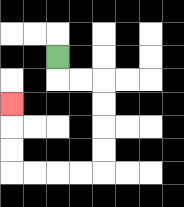{'start': '[2, 2]', 'end': '[0, 4]', 'path_directions': 'D,R,R,D,D,D,D,L,L,L,L,U,U,U', 'path_coordinates': '[[2, 2], [2, 3], [3, 3], [4, 3], [4, 4], [4, 5], [4, 6], [4, 7], [3, 7], [2, 7], [1, 7], [0, 7], [0, 6], [0, 5], [0, 4]]'}